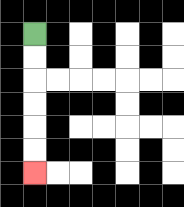{'start': '[1, 1]', 'end': '[1, 7]', 'path_directions': 'D,D,D,D,D,D', 'path_coordinates': '[[1, 1], [1, 2], [1, 3], [1, 4], [1, 5], [1, 6], [1, 7]]'}